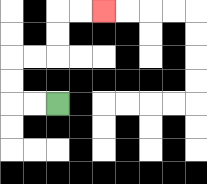{'start': '[2, 4]', 'end': '[4, 0]', 'path_directions': 'L,L,U,U,R,R,U,U,R,R', 'path_coordinates': '[[2, 4], [1, 4], [0, 4], [0, 3], [0, 2], [1, 2], [2, 2], [2, 1], [2, 0], [3, 0], [4, 0]]'}